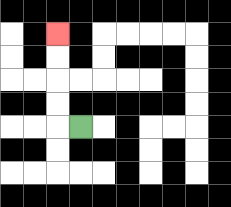{'start': '[3, 5]', 'end': '[2, 1]', 'path_directions': 'L,U,U,U,U', 'path_coordinates': '[[3, 5], [2, 5], [2, 4], [2, 3], [2, 2], [2, 1]]'}